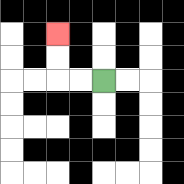{'start': '[4, 3]', 'end': '[2, 1]', 'path_directions': 'L,L,U,U', 'path_coordinates': '[[4, 3], [3, 3], [2, 3], [2, 2], [2, 1]]'}